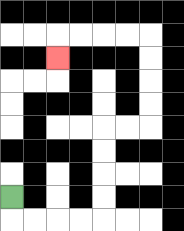{'start': '[0, 8]', 'end': '[2, 2]', 'path_directions': 'D,R,R,R,R,U,U,U,U,R,R,U,U,U,U,L,L,L,L,D', 'path_coordinates': '[[0, 8], [0, 9], [1, 9], [2, 9], [3, 9], [4, 9], [4, 8], [4, 7], [4, 6], [4, 5], [5, 5], [6, 5], [6, 4], [6, 3], [6, 2], [6, 1], [5, 1], [4, 1], [3, 1], [2, 1], [2, 2]]'}